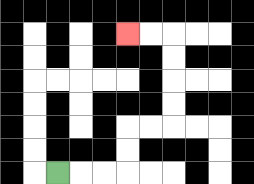{'start': '[2, 7]', 'end': '[5, 1]', 'path_directions': 'R,R,R,U,U,R,R,U,U,U,U,L,L', 'path_coordinates': '[[2, 7], [3, 7], [4, 7], [5, 7], [5, 6], [5, 5], [6, 5], [7, 5], [7, 4], [7, 3], [7, 2], [7, 1], [6, 1], [5, 1]]'}